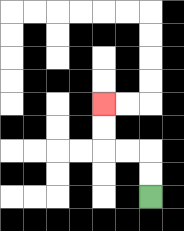{'start': '[6, 8]', 'end': '[4, 4]', 'path_directions': 'U,U,L,L,U,U', 'path_coordinates': '[[6, 8], [6, 7], [6, 6], [5, 6], [4, 6], [4, 5], [4, 4]]'}